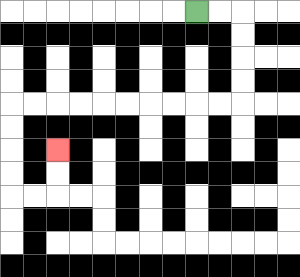{'start': '[8, 0]', 'end': '[2, 6]', 'path_directions': 'R,R,D,D,D,D,L,L,L,L,L,L,L,L,L,L,D,D,D,D,R,R,U,U', 'path_coordinates': '[[8, 0], [9, 0], [10, 0], [10, 1], [10, 2], [10, 3], [10, 4], [9, 4], [8, 4], [7, 4], [6, 4], [5, 4], [4, 4], [3, 4], [2, 4], [1, 4], [0, 4], [0, 5], [0, 6], [0, 7], [0, 8], [1, 8], [2, 8], [2, 7], [2, 6]]'}